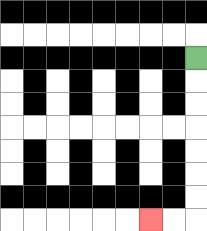{'start': '[8, 2]', 'end': '[6, 9]', 'path_directions': 'D,D,D,D,D,D,D,L,L', 'path_coordinates': '[[8, 2], [8, 3], [8, 4], [8, 5], [8, 6], [8, 7], [8, 8], [8, 9], [7, 9], [6, 9]]'}